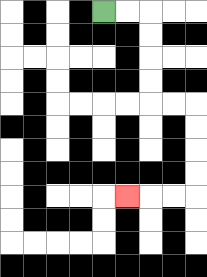{'start': '[4, 0]', 'end': '[5, 8]', 'path_directions': 'R,R,D,D,D,D,R,R,D,D,D,D,L,L,L', 'path_coordinates': '[[4, 0], [5, 0], [6, 0], [6, 1], [6, 2], [6, 3], [6, 4], [7, 4], [8, 4], [8, 5], [8, 6], [8, 7], [8, 8], [7, 8], [6, 8], [5, 8]]'}